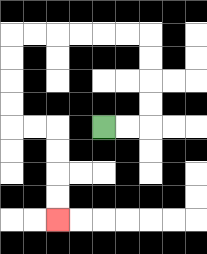{'start': '[4, 5]', 'end': '[2, 9]', 'path_directions': 'R,R,U,U,U,U,L,L,L,L,L,L,D,D,D,D,R,R,D,D,D,D', 'path_coordinates': '[[4, 5], [5, 5], [6, 5], [6, 4], [6, 3], [6, 2], [6, 1], [5, 1], [4, 1], [3, 1], [2, 1], [1, 1], [0, 1], [0, 2], [0, 3], [0, 4], [0, 5], [1, 5], [2, 5], [2, 6], [2, 7], [2, 8], [2, 9]]'}